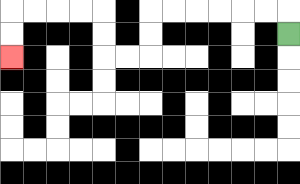{'start': '[12, 1]', 'end': '[0, 2]', 'path_directions': 'U,L,L,L,L,L,L,D,D,L,L,U,U,L,L,L,L,D,D', 'path_coordinates': '[[12, 1], [12, 0], [11, 0], [10, 0], [9, 0], [8, 0], [7, 0], [6, 0], [6, 1], [6, 2], [5, 2], [4, 2], [4, 1], [4, 0], [3, 0], [2, 0], [1, 0], [0, 0], [0, 1], [0, 2]]'}